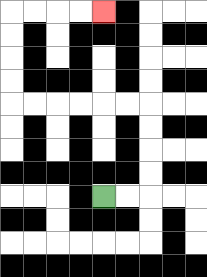{'start': '[4, 8]', 'end': '[4, 0]', 'path_directions': 'R,R,U,U,U,U,L,L,L,L,L,L,U,U,U,U,R,R,R,R', 'path_coordinates': '[[4, 8], [5, 8], [6, 8], [6, 7], [6, 6], [6, 5], [6, 4], [5, 4], [4, 4], [3, 4], [2, 4], [1, 4], [0, 4], [0, 3], [0, 2], [0, 1], [0, 0], [1, 0], [2, 0], [3, 0], [4, 0]]'}